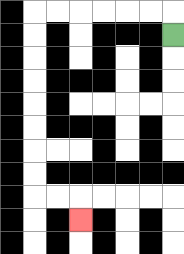{'start': '[7, 1]', 'end': '[3, 9]', 'path_directions': 'U,L,L,L,L,L,L,D,D,D,D,D,D,D,D,R,R,D', 'path_coordinates': '[[7, 1], [7, 0], [6, 0], [5, 0], [4, 0], [3, 0], [2, 0], [1, 0], [1, 1], [1, 2], [1, 3], [1, 4], [1, 5], [1, 6], [1, 7], [1, 8], [2, 8], [3, 8], [3, 9]]'}